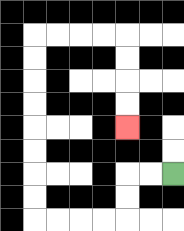{'start': '[7, 7]', 'end': '[5, 5]', 'path_directions': 'L,L,D,D,L,L,L,L,U,U,U,U,U,U,U,U,R,R,R,R,D,D,D,D', 'path_coordinates': '[[7, 7], [6, 7], [5, 7], [5, 8], [5, 9], [4, 9], [3, 9], [2, 9], [1, 9], [1, 8], [1, 7], [1, 6], [1, 5], [1, 4], [1, 3], [1, 2], [1, 1], [2, 1], [3, 1], [4, 1], [5, 1], [5, 2], [5, 3], [5, 4], [5, 5]]'}